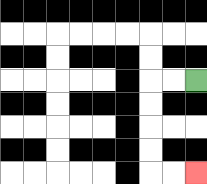{'start': '[8, 3]', 'end': '[8, 7]', 'path_directions': 'L,L,D,D,D,D,R,R', 'path_coordinates': '[[8, 3], [7, 3], [6, 3], [6, 4], [6, 5], [6, 6], [6, 7], [7, 7], [8, 7]]'}